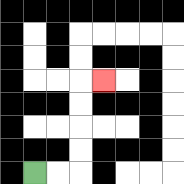{'start': '[1, 7]', 'end': '[4, 3]', 'path_directions': 'R,R,U,U,U,U,R', 'path_coordinates': '[[1, 7], [2, 7], [3, 7], [3, 6], [3, 5], [3, 4], [3, 3], [4, 3]]'}